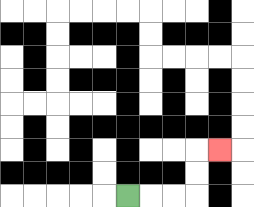{'start': '[5, 8]', 'end': '[9, 6]', 'path_directions': 'R,R,R,U,U,R', 'path_coordinates': '[[5, 8], [6, 8], [7, 8], [8, 8], [8, 7], [8, 6], [9, 6]]'}